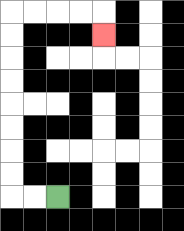{'start': '[2, 8]', 'end': '[4, 1]', 'path_directions': 'L,L,U,U,U,U,U,U,U,U,R,R,R,R,D', 'path_coordinates': '[[2, 8], [1, 8], [0, 8], [0, 7], [0, 6], [0, 5], [0, 4], [0, 3], [0, 2], [0, 1], [0, 0], [1, 0], [2, 0], [3, 0], [4, 0], [4, 1]]'}